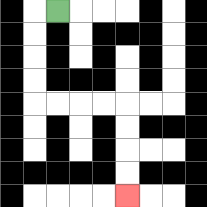{'start': '[2, 0]', 'end': '[5, 8]', 'path_directions': 'L,D,D,D,D,R,R,R,R,D,D,D,D', 'path_coordinates': '[[2, 0], [1, 0], [1, 1], [1, 2], [1, 3], [1, 4], [2, 4], [3, 4], [4, 4], [5, 4], [5, 5], [5, 6], [5, 7], [5, 8]]'}